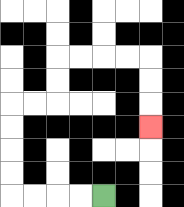{'start': '[4, 8]', 'end': '[6, 5]', 'path_directions': 'L,L,L,L,U,U,U,U,R,R,U,U,R,R,R,R,D,D,D', 'path_coordinates': '[[4, 8], [3, 8], [2, 8], [1, 8], [0, 8], [0, 7], [0, 6], [0, 5], [0, 4], [1, 4], [2, 4], [2, 3], [2, 2], [3, 2], [4, 2], [5, 2], [6, 2], [6, 3], [6, 4], [6, 5]]'}